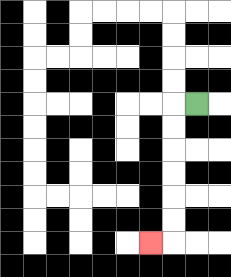{'start': '[8, 4]', 'end': '[6, 10]', 'path_directions': 'L,D,D,D,D,D,D,L', 'path_coordinates': '[[8, 4], [7, 4], [7, 5], [7, 6], [7, 7], [7, 8], [7, 9], [7, 10], [6, 10]]'}